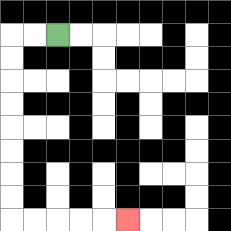{'start': '[2, 1]', 'end': '[5, 9]', 'path_directions': 'L,L,D,D,D,D,D,D,D,D,R,R,R,R,R', 'path_coordinates': '[[2, 1], [1, 1], [0, 1], [0, 2], [0, 3], [0, 4], [0, 5], [0, 6], [0, 7], [0, 8], [0, 9], [1, 9], [2, 9], [3, 9], [4, 9], [5, 9]]'}